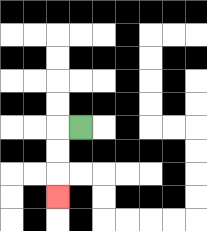{'start': '[3, 5]', 'end': '[2, 8]', 'path_directions': 'L,D,D,D', 'path_coordinates': '[[3, 5], [2, 5], [2, 6], [2, 7], [2, 8]]'}